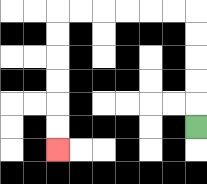{'start': '[8, 5]', 'end': '[2, 6]', 'path_directions': 'U,U,U,U,U,L,L,L,L,L,L,D,D,D,D,D,D', 'path_coordinates': '[[8, 5], [8, 4], [8, 3], [8, 2], [8, 1], [8, 0], [7, 0], [6, 0], [5, 0], [4, 0], [3, 0], [2, 0], [2, 1], [2, 2], [2, 3], [2, 4], [2, 5], [2, 6]]'}